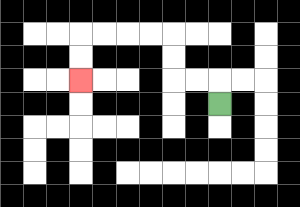{'start': '[9, 4]', 'end': '[3, 3]', 'path_directions': 'U,L,L,U,U,L,L,L,L,D,D', 'path_coordinates': '[[9, 4], [9, 3], [8, 3], [7, 3], [7, 2], [7, 1], [6, 1], [5, 1], [4, 1], [3, 1], [3, 2], [3, 3]]'}